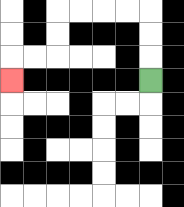{'start': '[6, 3]', 'end': '[0, 3]', 'path_directions': 'U,U,U,L,L,L,L,D,D,L,L,D', 'path_coordinates': '[[6, 3], [6, 2], [6, 1], [6, 0], [5, 0], [4, 0], [3, 0], [2, 0], [2, 1], [2, 2], [1, 2], [0, 2], [0, 3]]'}